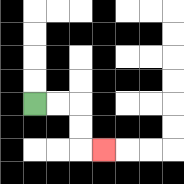{'start': '[1, 4]', 'end': '[4, 6]', 'path_directions': 'R,R,D,D,R', 'path_coordinates': '[[1, 4], [2, 4], [3, 4], [3, 5], [3, 6], [4, 6]]'}